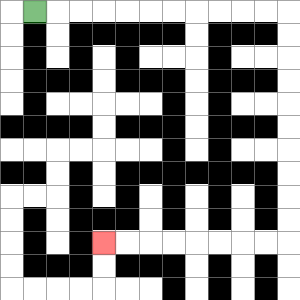{'start': '[1, 0]', 'end': '[4, 10]', 'path_directions': 'R,R,R,R,R,R,R,R,R,R,R,D,D,D,D,D,D,D,D,D,D,L,L,L,L,L,L,L,L', 'path_coordinates': '[[1, 0], [2, 0], [3, 0], [4, 0], [5, 0], [6, 0], [7, 0], [8, 0], [9, 0], [10, 0], [11, 0], [12, 0], [12, 1], [12, 2], [12, 3], [12, 4], [12, 5], [12, 6], [12, 7], [12, 8], [12, 9], [12, 10], [11, 10], [10, 10], [9, 10], [8, 10], [7, 10], [6, 10], [5, 10], [4, 10]]'}